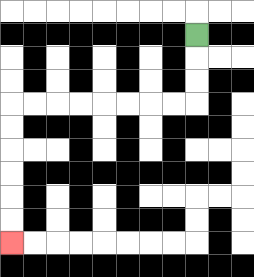{'start': '[8, 1]', 'end': '[0, 10]', 'path_directions': 'D,D,D,L,L,L,L,L,L,L,L,D,D,D,D,D,D', 'path_coordinates': '[[8, 1], [8, 2], [8, 3], [8, 4], [7, 4], [6, 4], [5, 4], [4, 4], [3, 4], [2, 4], [1, 4], [0, 4], [0, 5], [0, 6], [0, 7], [0, 8], [0, 9], [0, 10]]'}